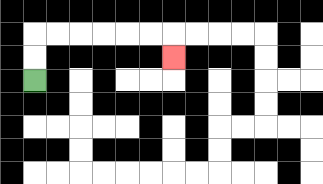{'start': '[1, 3]', 'end': '[7, 2]', 'path_directions': 'U,U,R,R,R,R,R,R,D', 'path_coordinates': '[[1, 3], [1, 2], [1, 1], [2, 1], [3, 1], [4, 1], [5, 1], [6, 1], [7, 1], [7, 2]]'}